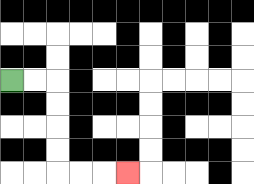{'start': '[0, 3]', 'end': '[5, 7]', 'path_directions': 'R,R,D,D,D,D,R,R,R', 'path_coordinates': '[[0, 3], [1, 3], [2, 3], [2, 4], [2, 5], [2, 6], [2, 7], [3, 7], [4, 7], [5, 7]]'}